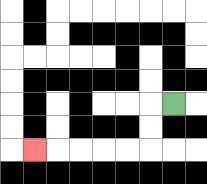{'start': '[7, 4]', 'end': '[1, 6]', 'path_directions': 'L,D,D,L,L,L,L,L', 'path_coordinates': '[[7, 4], [6, 4], [6, 5], [6, 6], [5, 6], [4, 6], [3, 6], [2, 6], [1, 6]]'}